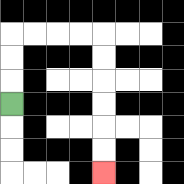{'start': '[0, 4]', 'end': '[4, 7]', 'path_directions': 'U,U,U,R,R,R,R,D,D,D,D,D,D', 'path_coordinates': '[[0, 4], [0, 3], [0, 2], [0, 1], [1, 1], [2, 1], [3, 1], [4, 1], [4, 2], [4, 3], [4, 4], [4, 5], [4, 6], [4, 7]]'}